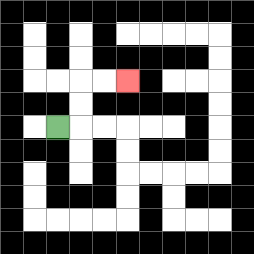{'start': '[2, 5]', 'end': '[5, 3]', 'path_directions': 'R,U,U,R,R', 'path_coordinates': '[[2, 5], [3, 5], [3, 4], [3, 3], [4, 3], [5, 3]]'}